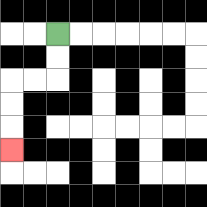{'start': '[2, 1]', 'end': '[0, 6]', 'path_directions': 'D,D,L,L,D,D,D', 'path_coordinates': '[[2, 1], [2, 2], [2, 3], [1, 3], [0, 3], [0, 4], [0, 5], [0, 6]]'}